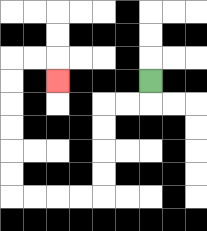{'start': '[6, 3]', 'end': '[2, 3]', 'path_directions': 'D,L,L,D,D,D,D,L,L,L,L,U,U,U,U,U,U,R,R,D', 'path_coordinates': '[[6, 3], [6, 4], [5, 4], [4, 4], [4, 5], [4, 6], [4, 7], [4, 8], [3, 8], [2, 8], [1, 8], [0, 8], [0, 7], [0, 6], [0, 5], [0, 4], [0, 3], [0, 2], [1, 2], [2, 2], [2, 3]]'}